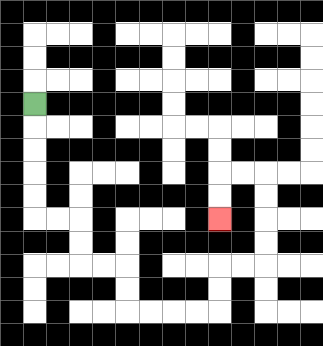{'start': '[1, 4]', 'end': '[9, 9]', 'path_directions': 'D,D,D,D,D,R,R,D,D,R,R,D,D,R,R,R,R,U,U,R,R,U,U,U,U,L,L,D,D', 'path_coordinates': '[[1, 4], [1, 5], [1, 6], [1, 7], [1, 8], [1, 9], [2, 9], [3, 9], [3, 10], [3, 11], [4, 11], [5, 11], [5, 12], [5, 13], [6, 13], [7, 13], [8, 13], [9, 13], [9, 12], [9, 11], [10, 11], [11, 11], [11, 10], [11, 9], [11, 8], [11, 7], [10, 7], [9, 7], [9, 8], [9, 9]]'}